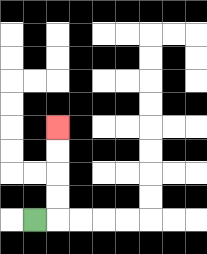{'start': '[1, 9]', 'end': '[2, 5]', 'path_directions': 'R,U,U,U,U', 'path_coordinates': '[[1, 9], [2, 9], [2, 8], [2, 7], [2, 6], [2, 5]]'}